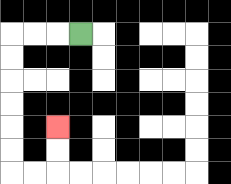{'start': '[3, 1]', 'end': '[2, 5]', 'path_directions': 'L,L,L,D,D,D,D,D,D,R,R,U,U', 'path_coordinates': '[[3, 1], [2, 1], [1, 1], [0, 1], [0, 2], [0, 3], [0, 4], [0, 5], [0, 6], [0, 7], [1, 7], [2, 7], [2, 6], [2, 5]]'}